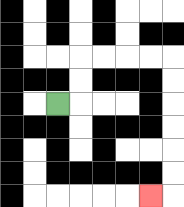{'start': '[2, 4]', 'end': '[6, 8]', 'path_directions': 'R,U,U,R,R,R,R,D,D,D,D,D,D,L', 'path_coordinates': '[[2, 4], [3, 4], [3, 3], [3, 2], [4, 2], [5, 2], [6, 2], [7, 2], [7, 3], [7, 4], [7, 5], [7, 6], [7, 7], [7, 8], [6, 8]]'}